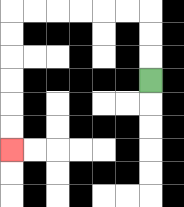{'start': '[6, 3]', 'end': '[0, 6]', 'path_directions': 'U,U,U,L,L,L,L,L,L,D,D,D,D,D,D', 'path_coordinates': '[[6, 3], [6, 2], [6, 1], [6, 0], [5, 0], [4, 0], [3, 0], [2, 0], [1, 0], [0, 0], [0, 1], [0, 2], [0, 3], [0, 4], [0, 5], [0, 6]]'}